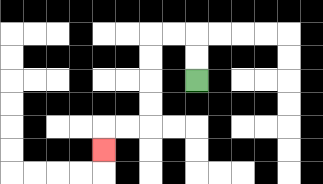{'start': '[8, 3]', 'end': '[4, 6]', 'path_directions': 'U,U,L,L,D,D,D,D,L,L,D', 'path_coordinates': '[[8, 3], [8, 2], [8, 1], [7, 1], [6, 1], [6, 2], [6, 3], [6, 4], [6, 5], [5, 5], [4, 5], [4, 6]]'}